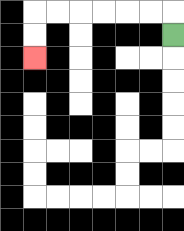{'start': '[7, 1]', 'end': '[1, 2]', 'path_directions': 'U,L,L,L,L,L,L,D,D', 'path_coordinates': '[[7, 1], [7, 0], [6, 0], [5, 0], [4, 0], [3, 0], [2, 0], [1, 0], [1, 1], [1, 2]]'}